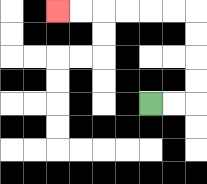{'start': '[6, 4]', 'end': '[2, 0]', 'path_directions': 'R,R,U,U,U,U,L,L,L,L,L,L', 'path_coordinates': '[[6, 4], [7, 4], [8, 4], [8, 3], [8, 2], [8, 1], [8, 0], [7, 0], [6, 0], [5, 0], [4, 0], [3, 0], [2, 0]]'}